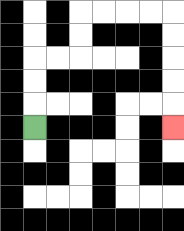{'start': '[1, 5]', 'end': '[7, 5]', 'path_directions': 'U,U,U,R,R,U,U,R,R,R,R,D,D,D,D,D', 'path_coordinates': '[[1, 5], [1, 4], [1, 3], [1, 2], [2, 2], [3, 2], [3, 1], [3, 0], [4, 0], [5, 0], [6, 0], [7, 0], [7, 1], [7, 2], [7, 3], [7, 4], [7, 5]]'}